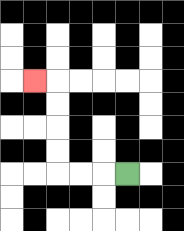{'start': '[5, 7]', 'end': '[1, 3]', 'path_directions': 'L,L,L,U,U,U,U,L', 'path_coordinates': '[[5, 7], [4, 7], [3, 7], [2, 7], [2, 6], [2, 5], [2, 4], [2, 3], [1, 3]]'}